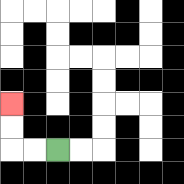{'start': '[2, 6]', 'end': '[0, 4]', 'path_directions': 'L,L,U,U', 'path_coordinates': '[[2, 6], [1, 6], [0, 6], [0, 5], [0, 4]]'}